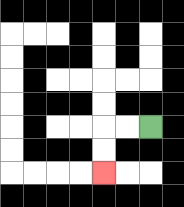{'start': '[6, 5]', 'end': '[4, 7]', 'path_directions': 'L,L,D,D', 'path_coordinates': '[[6, 5], [5, 5], [4, 5], [4, 6], [4, 7]]'}